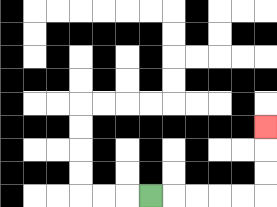{'start': '[6, 8]', 'end': '[11, 5]', 'path_directions': 'R,R,R,R,R,U,U,U', 'path_coordinates': '[[6, 8], [7, 8], [8, 8], [9, 8], [10, 8], [11, 8], [11, 7], [11, 6], [11, 5]]'}